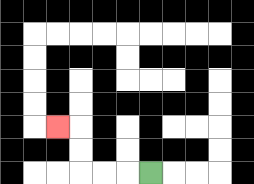{'start': '[6, 7]', 'end': '[2, 5]', 'path_directions': 'L,L,L,U,U,L', 'path_coordinates': '[[6, 7], [5, 7], [4, 7], [3, 7], [3, 6], [3, 5], [2, 5]]'}